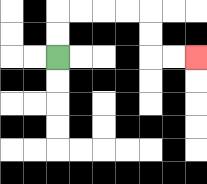{'start': '[2, 2]', 'end': '[8, 2]', 'path_directions': 'U,U,R,R,R,R,D,D,R,R', 'path_coordinates': '[[2, 2], [2, 1], [2, 0], [3, 0], [4, 0], [5, 0], [6, 0], [6, 1], [6, 2], [7, 2], [8, 2]]'}